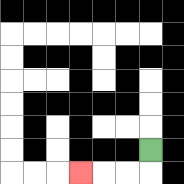{'start': '[6, 6]', 'end': '[3, 7]', 'path_directions': 'D,L,L,L', 'path_coordinates': '[[6, 6], [6, 7], [5, 7], [4, 7], [3, 7]]'}